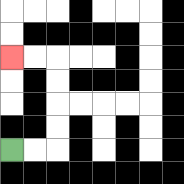{'start': '[0, 6]', 'end': '[0, 2]', 'path_directions': 'R,R,U,U,U,U,L,L', 'path_coordinates': '[[0, 6], [1, 6], [2, 6], [2, 5], [2, 4], [2, 3], [2, 2], [1, 2], [0, 2]]'}